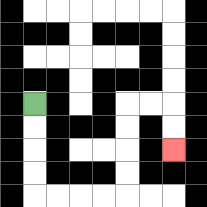{'start': '[1, 4]', 'end': '[7, 6]', 'path_directions': 'D,D,D,D,R,R,R,R,U,U,U,U,R,R,D,D', 'path_coordinates': '[[1, 4], [1, 5], [1, 6], [1, 7], [1, 8], [2, 8], [3, 8], [4, 8], [5, 8], [5, 7], [5, 6], [5, 5], [5, 4], [6, 4], [7, 4], [7, 5], [7, 6]]'}